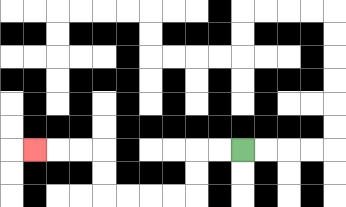{'start': '[10, 6]', 'end': '[1, 6]', 'path_directions': 'L,L,D,D,L,L,L,L,U,U,L,L,L', 'path_coordinates': '[[10, 6], [9, 6], [8, 6], [8, 7], [8, 8], [7, 8], [6, 8], [5, 8], [4, 8], [4, 7], [4, 6], [3, 6], [2, 6], [1, 6]]'}